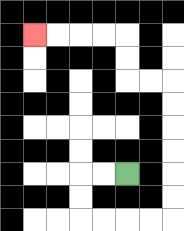{'start': '[5, 7]', 'end': '[1, 1]', 'path_directions': 'L,L,D,D,R,R,R,R,U,U,U,U,U,U,L,L,U,U,L,L,L,L', 'path_coordinates': '[[5, 7], [4, 7], [3, 7], [3, 8], [3, 9], [4, 9], [5, 9], [6, 9], [7, 9], [7, 8], [7, 7], [7, 6], [7, 5], [7, 4], [7, 3], [6, 3], [5, 3], [5, 2], [5, 1], [4, 1], [3, 1], [2, 1], [1, 1]]'}